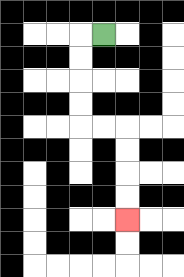{'start': '[4, 1]', 'end': '[5, 9]', 'path_directions': 'L,D,D,D,D,R,R,D,D,D,D', 'path_coordinates': '[[4, 1], [3, 1], [3, 2], [3, 3], [3, 4], [3, 5], [4, 5], [5, 5], [5, 6], [5, 7], [5, 8], [5, 9]]'}